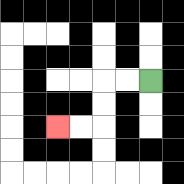{'start': '[6, 3]', 'end': '[2, 5]', 'path_directions': 'L,L,D,D,L,L', 'path_coordinates': '[[6, 3], [5, 3], [4, 3], [4, 4], [4, 5], [3, 5], [2, 5]]'}